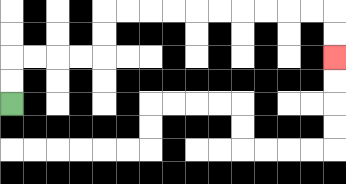{'start': '[0, 4]', 'end': '[14, 2]', 'path_directions': 'U,U,R,R,R,R,U,U,R,R,R,R,R,R,R,R,R,R,D,D', 'path_coordinates': '[[0, 4], [0, 3], [0, 2], [1, 2], [2, 2], [3, 2], [4, 2], [4, 1], [4, 0], [5, 0], [6, 0], [7, 0], [8, 0], [9, 0], [10, 0], [11, 0], [12, 0], [13, 0], [14, 0], [14, 1], [14, 2]]'}